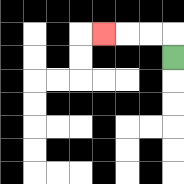{'start': '[7, 2]', 'end': '[4, 1]', 'path_directions': 'U,L,L,L', 'path_coordinates': '[[7, 2], [7, 1], [6, 1], [5, 1], [4, 1]]'}